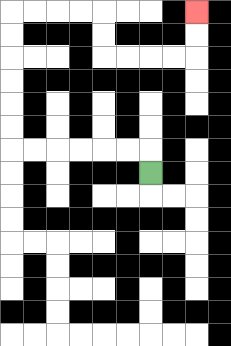{'start': '[6, 7]', 'end': '[8, 0]', 'path_directions': 'U,L,L,L,L,L,L,U,U,U,U,U,U,R,R,R,R,D,D,R,R,R,R,U,U', 'path_coordinates': '[[6, 7], [6, 6], [5, 6], [4, 6], [3, 6], [2, 6], [1, 6], [0, 6], [0, 5], [0, 4], [0, 3], [0, 2], [0, 1], [0, 0], [1, 0], [2, 0], [3, 0], [4, 0], [4, 1], [4, 2], [5, 2], [6, 2], [7, 2], [8, 2], [8, 1], [8, 0]]'}